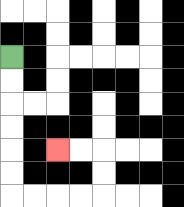{'start': '[0, 2]', 'end': '[2, 6]', 'path_directions': 'D,D,D,D,D,D,R,R,R,R,U,U,L,L', 'path_coordinates': '[[0, 2], [0, 3], [0, 4], [0, 5], [0, 6], [0, 7], [0, 8], [1, 8], [2, 8], [3, 8], [4, 8], [4, 7], [4, 6], [3, 6], [2, 6]]'}